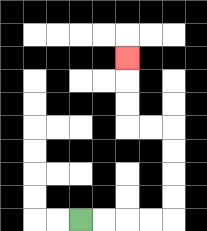{'start': '[3, 9]', 'end': '[5, 2]', 'path_directions': 'R,R,R,R,U,U,U,U,L,L,U,U,U', 'path_coordinates': '[[3, 9], [4, 9], [5, 9], [6, 9], [7, 9], [7, 8], [7, 7], [7, 6], [7, 5], [6, 5], [5, 5], [5, 4], [5, 3], [5, 2]]'}